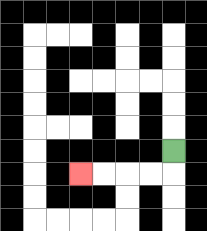{'start': '[7, 6]', 'end': '[3, 7]', 'path_directions': 'D,L,L,L,L', 'path_coordinates': '[[7, 6], [7, 7], [6, 7], [5, 7], [4, 7], [3, 7]]'}